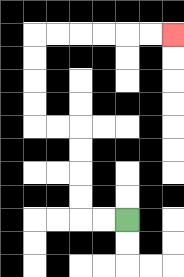{'start': '[5, 9]', 'end': '[7, 1]', 'path_directions': 'L,L,U,U,U,U,L,L,U,U,U,U,R,R,R,R,R,R', 'path_coordinates': '[[5, 9], [4, 9], [3, 9], [3, 8], [3, 7], [3, 6], [3, 5], [2, 5], [1, 5], [1, 4], [1, 3], [1, 2], [1, 1], [2, 1], [3, 1], [4, 1], [5, 1], [6, 1], [7, 1]]'}